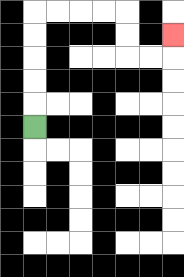{'start': '[1, 5]', 'end': '[7, 1]', 'path_directions': 'U,U,U,U,U,R,R,R,R,D,D,R,R,U', 'path_coordinates': '[[1, 5], [1, 4], [1, 3], [1, 2], [1, 1], [1, 0], [2, 0], [3, 0], [4, 0], [5, 0], [5, 1], [5, 2], [6, 2], [7, 2], [7, 1]]'}